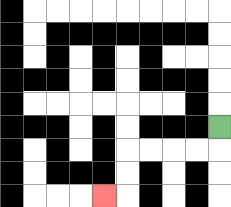{'start': '[9, 5]', 'end': '[4, 8]', 'path_directions': 'D,L,L,L,L,D,D,L', 'path_coordinates': '[[9, 5], [9, 6], [8, 6], [7, 6], [6, 6], [5, 6], [5, 7], [5, 8], [4, 8]]'}